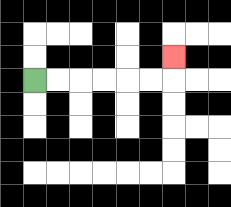{'start': '[1, 3]', 'end': '[7, 2]', 'path_directions': 'R,R,R,R,R,R,U', 'path_coordinates': '[[1, 3], [2, 3], [3, 3], [4, 3], [5, 3], [6, 3], [7, 3], [7, 2]]'}